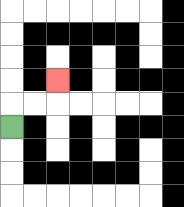{'start': '[0, 5]', 'end': '[2, 3]', 'path_directions': 'U,R,R,U', 'path_coordinates': '[[0, 5], [0, 4], [1, 4], [2, 4], [2, 3]]'}